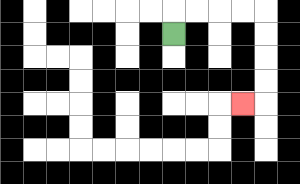{'start': '[7, 1]', 'end': '[10, 4]', 'path_directions': 'U,R,R,R,R,D,D,D,D,L', 'path_coordinates': '[[7, 1], [7, 0], [8, 0], [9, 0], [10, 0], [11, 0], [11, 1], [11, 2], [11, 3], [11, 4], [10, 4]]'}